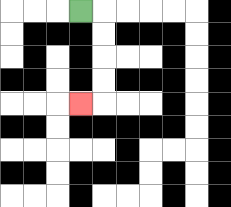{'start': '[3, 0]', 'end': '[3, 4]', 'path_directions': 'R,D,D,D,D,L', 'path_coordinates': '[[3, 0], [4, 0], [4, 1], [4, 2], [4, 3], [4, 4], [3, 4]]'}